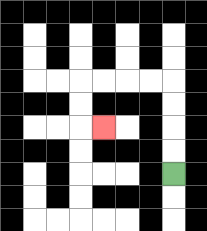{'start': '[7, 7]', 'end': '[4, 5]', 'path_directions': 'U,U,U,U,L,L,L,L,D,D,R', 'path_coordinates': '[[7, 7], [7, 6], [7, 5], [7, 4], [7, 3], [6, 3], [5, 3], [4, 3], [3, 3], [3, 4], [3, 5], [4, 5]]'}